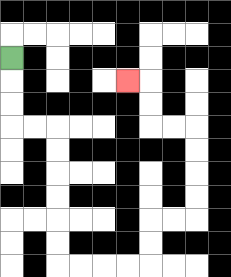{'start': '[0, 2]', 'end': '[5, 3]', 'path_directions': 'D,D,D,R,R,D,D,D,D,D,D,R,R,R,R,U,U,R,R,U,U,U,U,L,L,U,U,L', 'path_coordinates': '[[0, 2], [0, 3], [0, 4], [0, 5], [1, 5], [2, 5], [2, 6], [2, 7], [2, 8], [2, 9], [2, 10], [2, 11], [3, 11], [4, 11], [5, 11], [6, 11], [6, 10], [6, 9], [7, 9], [8, 9], [8, 8], [8, 7], [8, 6], [8, 5], [7, 5], [6, 5], [6, 4], [6, 3], [5, 3]]'}